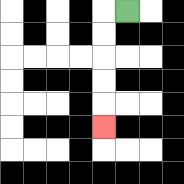{'start': '[5, 0]', 'end': '[4, 5]', 'path_directions': 'L,D,D,D,D,D', 'path_coordinates': '[[5, 0], [4, 0], [4, 1], [4, 2], [4, 3], [4, 4], [4, 5]]'}